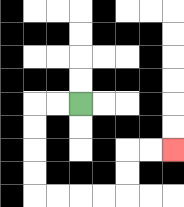{'start': '[3, 4]', 'end': '[7, 6]', 'path_directions': 'L,L,D,D,D,D,R,R,R,R,U,U,R,R', 'path_coordinates': '[[3, 4], [2, 4], [1, 4], [1, 5], [1, 6], [1, 7], [1, 8], [2, 8], [3, 8], [4, 8], [5, 8], [5, 7], [5, 6], [6, 6], [7, 6]]'}